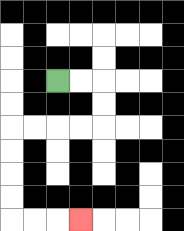{'start': '[2, 3]', 'end': '[3, 9]', 'path_directions': 'R,R,D,D,L,L,L,L,D,D,D,D,R,R,R', 'path_coordinates': '[[2, 3], [3, 3], [4, 3], [4, 4], [4, 5], [3, 5], [2, 5], [1, 5], [0, 5], [0, 6], [0, 7], [0, 8], [0, 9], [1, 9], [2, 9], [3, 9]]'}